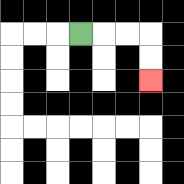{'start': '[3, 1]', 'end': '[6, 3]', 'path_directions': 'R,R,R,D,D', 'path_coordinates': '[[3, 1], [4, 1], [5, 1], [6, 1], [6, 2], [6, 3]]'}